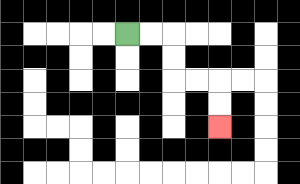{'start': '[5, 1]', 'end': '[9, 5]', 'path_directions': 'R,R,D,D,R,R,D,D', 'path_coordinates': '[[5, 1], [6, 1], [7, 1], [7, 2], [7, 3], [8, 3], [9, 3], [9, 4], [9, 5]]'}